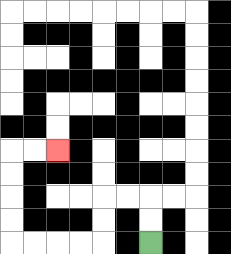{'start': '[6, 10]', 'end': '[2, 6]', 'path_directions': 'U,U,L,L,D,D,L,L,L,L,U,U,U,U,R,R', 'path_coordinates': '[[6, 10], [6, 9], [6, 8], [5, 8], [4, 8], [4, 9], [4, 10], [3, 10], [2, 10], [1, 10], [0, 10], [0, 9], [0, 8], [0, 7], [0, 6], [1, 6], [2, 6]]'}